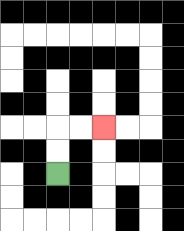{'start': '[2, 7]', 'end': '[4, 5]', 'path_directions': 'U,U,R,R', 'path_coordinates': '[[2, 7], [2, 6], [2, 5], [3, 5], [4, 5]]'}